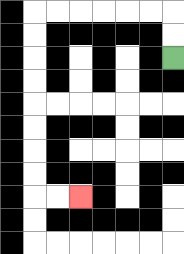{'start': '[7, 2]', 'end': '[3, 8]', 'path_directions': 'U,U,L,L,L,L,L,L,D,D,D,D,D,D,D,D,R,R', 'path_coordinates': '[[7, 2], [7, 1], [7, 0], [6, 0], [5, 0], [4, 0], [3, 0], [2, 0], [1, 0], [1, 1], [1, 2], [1, 3], [1, 4], [1, 5], [1, 6], [1, 7], [1, 8], [2, 8], [3, 8]]'}